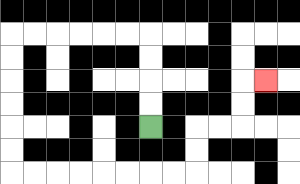{'start': '[6, 5]', 'end': '[11, 3]', 'path_directions': 'U,U,U,U,L,L,L,L,L,L,D,D,D,D,D,D,R,R,R,R,R,R,R,R,U,U,R,R,U,U,R', 'path_coordinates': '[[6, 5], [6, 4], [6, 3], [6, 2], [6, 1], [5, 1], [4, 1], [3, 1], [2, 1], [1, 1], [0, 1], [0, 2], [0, 3], [0, 4], [0, 5], [0, 6], [0, 7], [1, 7], [2, 7], [3, 7], [4, 7], [5, 7], [6, 7], [7, 7], [8, 7], [8, 6], [8, 5], [9, 5], [10, 5], [10, 4], [10, 3], [11, 3]]'}